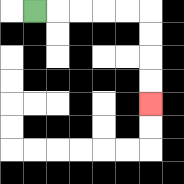{'start': '[1, 0]', 'end': '[6, 4]', 'path_directions': 'R,R,R,R,R,D,D,D,D', 'path_coordinates': '[[1, 0], [2, 0], [3, 0], [4, 0], [5, 0], [6, 0], [6, 1], [6, 2], [6, 3], [6, 4]]'}